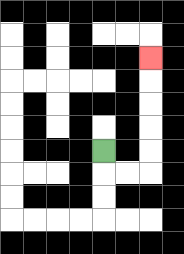{'start': '[4, 6]', 'end': '[6, 2]', 'path_directions': 'D,R,R,U,U,U,U,U', 'path_coordinates': '[[4, 6], [4, 7], [5, 7], [6, 7], [6, 6], [6, 5], [6, 4], [6, 3], [6, 2]]'}